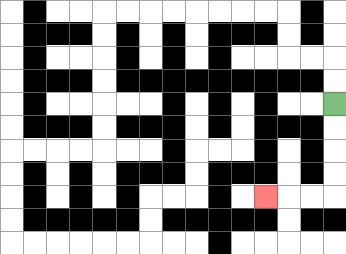{'start': '[14, 4]', 'end': '[11, 8]', 'path_directions': 'D,D,D,D,L,L,L', 'path_coordinates': '[[14, 4], [14, 5], [14, 6], [14, 7], [14, 8], [13, 8], [12, 8], [11, 8]]'}